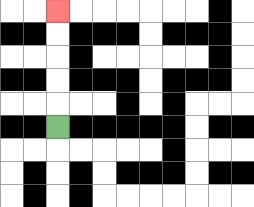{'start': '[2, 5]', 'end': '[2, 0]', 'path_directions': 'U,U,U,U,U', 'path_coordinates': '[[2, 5], [2, 4], [2, 3], [2, 2], [2, 1], [2, 0]]'}